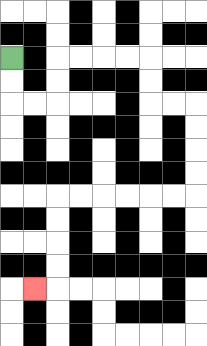{'start': '[0, 2]', 'end': '[1, 12]', 'path_directions': 'D,D,R,R,U,U,R,R,R,R,D,D,R,R,D,D,D,D,L,L,L,L,L,L,D,D,D,D,L', 'path_coordinates': '[[0, 2], [0, 3], [0, 4], [1, 4], [2, 4], [2, 3], [2, 2], [3, 2], [4, 2], [5, 2], [6, 2], [6, 3], [6, 4], [7, 4], [8, 4], [8, 5], [8, 6], [8, 7], [8, 8], [7, 8], [6, 8], [5, 8], [4, 8], [3, 8], [2, 8], [2, 9], [2, 10], [2, 11], [2, 12], [1, 12]]'}